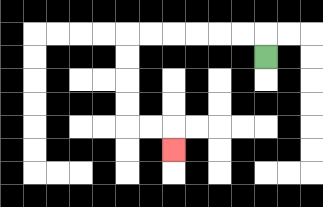{'start': '[11, 2]', 'end': '[7, 6]', 'path_directions': 'U,L,L,L,L,L,L,D,D,D,D,R,R,D', 'path_coordinates': '[[11, 2], [11, 1], [10, 1], [9, 1], [8, 1], [7, 1], [6, 1], [5, 1], [5, 2], [5, 3], [5, 4], [5, 5], [6, 5], [7, 5], [7, 6]]'}